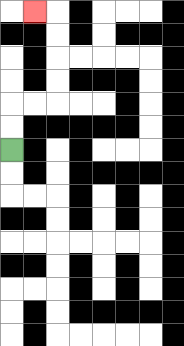{'start': '[0, 6]', 'end': '[1, 0]', 'path_directions': 'U,U,R,R,U,U,U,U,L', 'path_coordinates': '[[0, 6], [0, 5], [0, 4], [1, 4], [2, 4], [2, 3], [2, 2], [2, 1], [2, 0], [1, 0]]'}